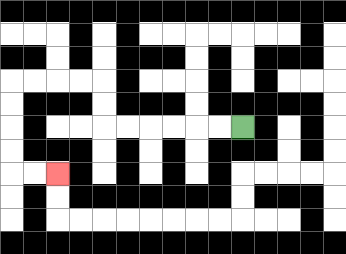{'start': '[10, 5]', 'end': '[2, 7]', 'path_directions': 'L,L,L,L,L,L,U,U,L,L,L,L,D,D,D,D,R,R', 'path_coordinates': '[[10, 5], [9, 5], [8, 5], [7, 5], [6, 5], [5, 5], [4, 5], [4, 4], [4, 3], [3, 3], [2, 3], [1, 3], [0, 3], [0, 4], [0, 5], [0, 6], [0, 7], [1, 7], [2, 7]]'}